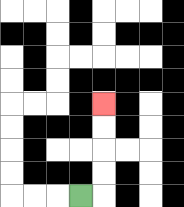{'start': '[3, 8]', 'end': '[4, 4]', 'path_directions': 'R,U,U,U,U', 'path_coordinates': '[[3, 8], [4, 8], [4, 7], [4, 6], [4, 5], [4, 4]]'}